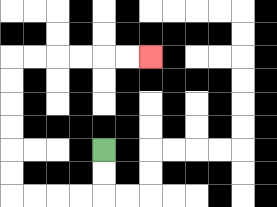{'start': '[4, 6]', 'end': '[6, 2]', 'path_directions': 'D,D,L,L,L,L,U,U,U,U,U,U,R,R,R,R,R,R', 'path_coordinates': '[[4, 6], [4, 7], [4, 8], [3, 8], [2, 8], [1, 8], [0, 8], [0, 7], [0, 6], [0, 5], [0, 4], [0, 3], [0, 2], [1, 2], [2, 2], [3, 2], [4, 2], [5, 2], [6, 2]]'}